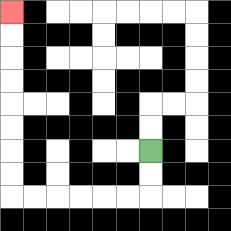{'start': '[6, 6]', 'end': '[0, 0]', 'path_directions': 'D,D,L,L,L,L,L,L,U,U,U,U,U,U,U,U', 'path_coordinates': '[[6, 6], [6, 7], [6, 8], [5, 8], [4, 8], [3, 8], [2, 8], [1, 8], [0, 8], [0, 7], [0, 6], [0, 5], [0, 4], [0, 3], [0, 2], [0, 1], [0, 0]]'}